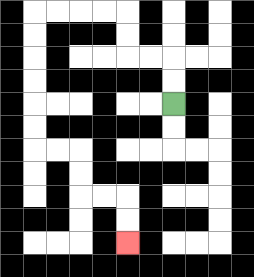{'start': '[7, 4]', 'end': '[5, 10]', 'path_directions': 'U,U,L,L,U,U,L,L,L,L,D,D,D,D,D,D,R,R,D,D,R,R,D,D', 'path_coordinates': '[[7, 4], [7, 3], [7, 2], [6, 2], [5, 2], [5, 1], [5, 0], [4, 0], [3, 0], [2, 0], [1, 0], [1, 1], [1, 2], [1, 3], [1, 4], [1, 5], [1, 6], [2, 6], [3, 6], [3, 7], [3, 8], [4, 8], [5, 8], [5, 9], [5, 10]]'}